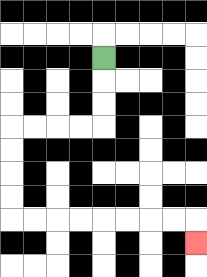{'start': '[4, 2]', 'end': '[8, 10]', 'path_directions': 'D,D,D,L,L,L,L,D,D,D,D,R,R,R,R,R,R,R,R,D', 'path_coordinates': '[[4, 2], [4, 3], [4, 4], [4, 5], [3, 5], [2, 5], [1, 5], [0, 5], [0, 6], [0, 7], [0, 8], [0, 9], [1, 9], [2, 9], [3, 9], [4, 9], [5, 9], [6, 9], [7, 9], [8, 9], [8, 10]]'}